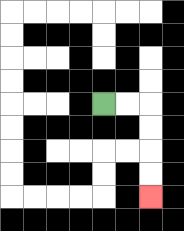{'start': '[4, 4]', 'end': '[6, 8]', 'path_directions': 'R,R,D,D,D,D', 'path_coordinates': '[[4, 4], [5, 4], [6, 4], [6, 5], [6, 6], [6, 7], [6, 8]]'}